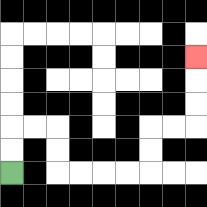{'start': '[0, 7]', 'end': '[8, 2]', 'path_directions': 'U,U,R,R,D,D,R,R,R,R,U,U,R,R,U,U,U', 'path_coordinates': '[[0, 7], [0, 6], [0, 5], [1, 5], [2, 5], [2, 6], [2, 7], [3, 7], [4, 7], [5, 7], [6, 7], [6, 6], [6, 5], [7, 5], [8, 5], [8, 4], [8, 3], [8, 2]]'}